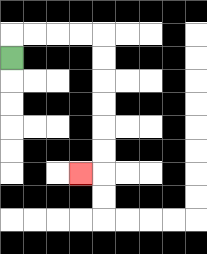{'start': '[0, 2]', 'end': '[3, 7]', 'path_directions': 'U,R,R,R,R,D,D,D,D,D,D,L', 'path_coordinates': '[[0, 2], [0, 1], [1, 1], [2, 1], [3, 1], [4, 1], [4, 2], [4, 3], [4, 4], [4, 5], [4, 6], [4, 7], [3, 7]]'}